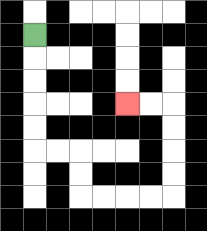{'start': '[1, 1]', 'end': '[5, 4]', 'path_directions': 'D,D,D,D,D,R,R,D,D,R,R,R,R,U,U,U,U,L,L', 'path_coordinates': '[[1, 1], [1, 2], [1, 3], [1, 4], [1, 5], [1, 6], [2, 6], [3, 6], [3, 7], [3, 8], [4, 8], [5, 8], [6, 8], [7, 8], [7, 7], [7, 6], [7, 5], [7, 4], [6, 4], [5, 4]]'}